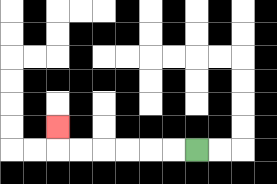{'start': '[8, 6]', 'end': '[2, 5]', 'path_directions': 'L,L,L,L,L,L,U', 'path_coordinates': '[[8, 6], [7, 6], [6, 6], [5, 6], [4, 6], [3, 6], [2, 6], [2, 5]]'}